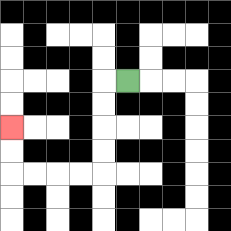{'start': '[5, 3]', 'end': '[0, 5]', 'path_directions': 'L,D,D,D,D,L,L,L,L,U,U', 'path_coordinates': '[[5, 3], [4, 3], [4, 4], [4, 5], [4, 6], [4, 7], [3, 7], [2, 7], [1, 7], [0, 7], [0, 6], [0, 5]]'}